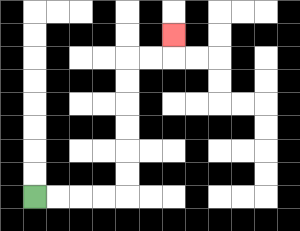{'start': '[1, 8]', 'end': '[7, 1]', 'path_directions': 'R,R,R,R,U,U,U,U,U,U,R,R,U', 'path_coordinates': '[[1, 8], [2, 8], [3, 8], [4, 8], [5, 8], [5, 7], [5, 6], [5, 5], [5, 4], [5, 3], [5, 2], [6, 2], [7, 2], [7, 1]]'}